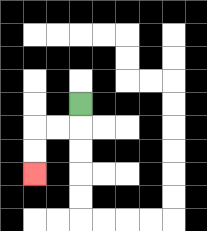{'start': '[3, 4]', 'end': '[1, 7]', 'path_directions': 'D,L,L,D,D', 'path_coordinates': '[[3, 4], [3, 5], [2, 5], [1, 5], [1, 6], [1, 7]]'}